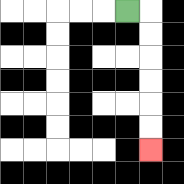{'start': '[5, 0]', 'end': '[6, 6]', 'path_directions': 'R,D,D,D,D,D,D', 'path_coordinates': '[[5, 0], [6, 0], [6, 1], [6, 2], [6, 3], [6, 4], [6, 5], [6, 6]]'}